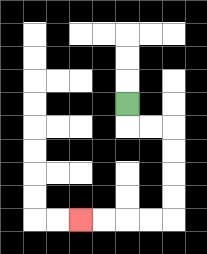{'start': '[5, 4]', 'end': '[3, 9]', 'path_directions': 'D,R,R,D,D,D,D,L,L,L,L', 'path_coordinates': '[[5, 4], [5, 5], [6, 5], [7, 5], [7, 6], [7, 7], [7, 8], [7, 9], [6, 9], [5, 9], [4, 9], [3, 9]]'}